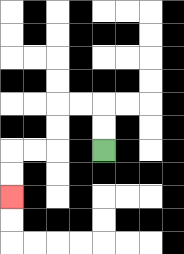{'start': '[4, 6]', 'end': '[0, 8]', 'path_directions': 'U,U,L,L,D,D,L,L,D,D', 'path_coordinates': '[[4, 6], [4, 5], [4, 4], [3, 4], [2, 4], [2, 5], [2, 6], [1, 6], [0, 6], [0, 7], [0, 8]]'}